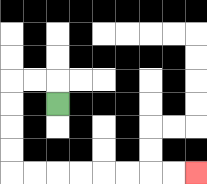{'start': '[2, 4]', 'end': '[8, 7]', 'path_directions': 'U,L,L,D,D,D,D,R,R,R,R,R,R,R,R', 'path_coordinates': '[[2, 4], [2, 3], [1, 3], [0, 3], [0, 4], [0, 5], [0, 6], [0, 7], [1, 7], [2, 7], [3, 7], [4, 7], [5, 7], [6, 7], [7, 7], [8, 7]]'}